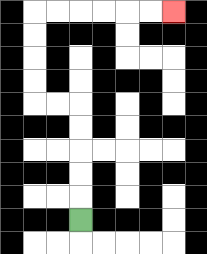{'start': '[3, 9]', 'end': '[7, 0]', 'path_directions': 'U,U,U,U,U,L,L,U,U,U,U,R,R,R,R,R,R', 'path_coordinates': '[[3, 9], [3, 8], [3, 7], [3, 6], [3, 5], [3, 4], [2, 4], [1, 4], [1, 3], [1, 2], [1, 1], [1, 0], [2, 0], [3, 0], [4, 0], [5, 0], [6, 0], [7, 0]]'}